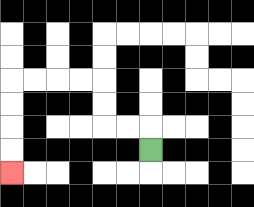{'start': '[6, 6]', 'end': '[0, 7]', 'path_directions': 'U,L,L,U,U,L,L,L,L,D,D,D,D', 'path_coordinates': '[[6, 6], [6, 5], [5, 5], [4, 5], [4, 4], [4, 3], [3, 3], [2, 3], [1, 3], [0, 3], [0, 4], [0, 5], [0, 6], [0, 7]]'}